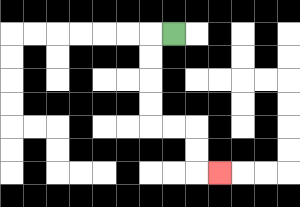{'start': '[7, 1]', 'end': '[9, 7]', 'path_directions': 'L,D,D,D,D,R,R,D,D,R', 'path_coordinates': '[[7, 1], [6, 1], [6, 2], [6, 3], [6, 4], [6, 5], [7, 5], [8, 5], [8, 6], [8, 7], [9, 7]]'}